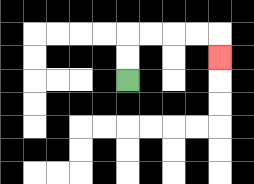{'start': '[5, 3]', 'end': '[9, 2]', 'path_directions': 'U,U,R,R,R,R,D', 'path_coordinates': '[[5, 3], [5, 2], [5, 1], [6, 1], [7, 1], [8, 1], [9, 1], [9, 2]]'}